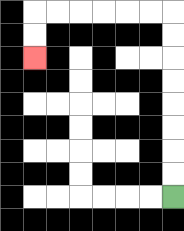{'start': '[7, 8]', 'end': '[1, 2]', 'path_directions': 'U,U,U,U,U,U,U,U,L,L,L,L,L,L,D,D', 'path_coordinates': '[[7, 8], [7, 7], [7, 6], [7, 5], [7, 4], [7, 3], [7, 2], [7, 1], [7, 0], [6, 0], [5, 0], [4, 0], [3, 0], [2, 0], [1, 0], [1, 1], [1, 2]]'}